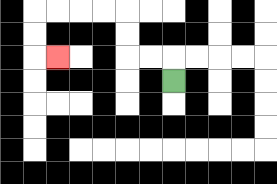{'start': '[7, 3]', 'end': '[2, 2]', 'path_directions': 'U,L,L,U,U,L,L,L,L,D,D,R', 'path_coordinates': '[[7, 3], [7, 2], [6, 2], [5, 2], [5, 1], [5, 0], [4, 0], [3, 0], [2, 0], [1, 0], [1, 1], [1, 2], [2, 2]]'}